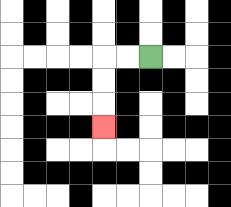{'start': '[6, 2]', 'end': '[4, 5]', 'path_directions': 'L,L,D,D,D', 'path_coordinates': '[[6, 2], [5, 2], [4, 2], [4, 3], [4, 4], [4, 5]]'}